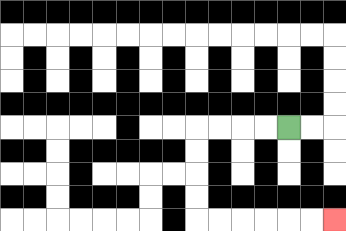{'start': '[12, 5]', 'end': '[14, 9]', 'path_directions': 'L,L,L,L,D,D,D,D,R,R,R,R,R,R', 'path_coordinates': '[[12, 5], [11, 5], [10, 5], [9, 5], [8, 5], [8, 6], [8, 7], [8, 8], [8, 9], [9, 9], [10, 9], [11, 9], [12, 9], [13, 9], [14, 9]]'}